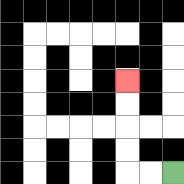{'start': '[7, 7]', 'end': '[5, 3]', 'path_directions': 'L,L,U,U,U,U', 'path_coordinates': '[[7, 7], [6, 7], [5, 7], [5, 6], [5, 5], [5, 4], [5, 3]]'}